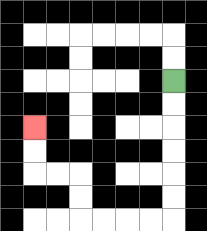{'start': '[7, 3]', 'end': '[1, 5]', 'path_directions': 'D,D,D,D,D,D,L,L,L,L,U,U,L,L,U,U', 'path_coordinates': '[[7, 3], [7, 4], [7, 5], [7, 6], [7, 7], [7, 8], [7, 9], [6, 9], [5, 9], [4, 9], [3, 9], [3, 8], [3, 7], [2, 7], [1, 7], [1, 6], [1, 5]]'}